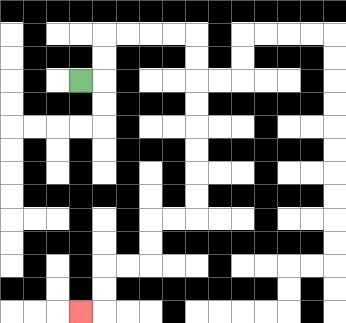{'start': '[3, 3]', 'end': '[3, 13]', 'path_directions': 'R,U,U,R,R,R,R,D,D,D,D,D,D,D,D,L,L,D,D,L,L,D,D,L', 'path_coordinates': '[[3, 3], [4, 3], [4, 2], [4, 1], [5, 1], [6, 1], [7, 1], [8, 1], [8, 2], [8, 3], [8, 4], [8, 5], [8, 6], [8, 7], [8, 8], [8, 9], [7, 9], [6, 9], [6, 10], [6, 11], [5, 11], [4, 11], [4, 12], [4, 13], [3, 13]]'}